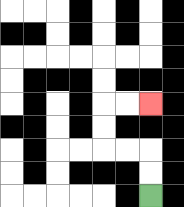{'start': '[6, 8]', 'end': '[6, 4]', 'path_directions': 'U,U,L,L,U,U,R,R', 'path_coordinates': '[[6, 8], [6, 7], [6, 6], [5, 6], [4, 6], [4, 5], [4, 4], [5, 4], [6, 4]]'}